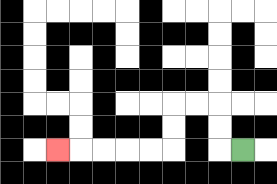{'start': '[10, 6]', 'end': '[2, 6]', 'path_directions': 'L,U,U,L,L,D,D,L,L,L,L,L', 'path_coordinates': '[[10, 6], [9, 6], [9, 5], [9, 4], [8, 4], [7, 4], [7, 5], [7, 6], [6, 6], [5, 6], [4, 6], [3, 6], [2, 6]]'}